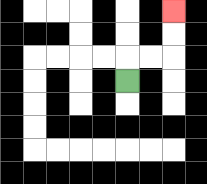{'start': '[5, 3]', 'end': '[7, 0]', 'path_directions': 'U,R,R,U,U', 'path_coordinates': '[[5, 3], [5, 2], [6, 2], [7, 2], [7, 1], [7, 0]]'}